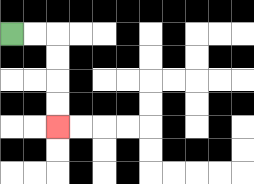{'start': '[0, 1]', 'end': '[2, 5]', 'path_directions': 'R,R,D,D,D,D', 'path_coordinates': '[[0, 1], [1, 1], [2, 1], [2, 2], [2, 3], [2, 4], [2, 5]]'}